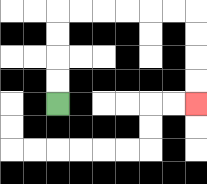{'start': '[2, 4]', 'end': '[8, 4]', 'path_directions': 'U,U,U,U,R,R,R,R,R,R,D,D,D,D', 'path_coordinates': '[[2, 4], [2, 3], [2, 2], [2, 1], [2, 0], [3, 0], [4, 0], [5, 0], [6, 0], [7, 0], [8, 0], [8, 1], [8, 2], [8, 3], [8, 4]]'}